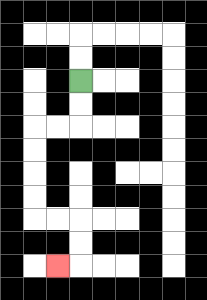{'start': '[3, 3]', 'end': '[2, 11]', 'path_directions': 'D,D,L,L,D,D,D,D,R,R,D,D,L', 'path_coordinates': '[[3, 3], [3, 4], [3, 5], [2, 5], [1, 5], [1, 6], [1, 7], [1, 8], [1, 9], [2, 9], [3, 9], [3, 10], [3, 11], [2, 11]]'}